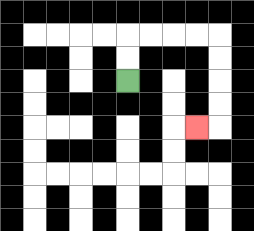{'start': '[5, 3]', 'end': '[8, 5]', 'path_directions': 'U,U,R,R,R,R,D,D,D,D,L', 'path_coordinates': '[[5, 3], [5, 2], [5, 1], [6, 1], [7, 1], [8, 1], [9, 1], [9, 2], [9, 3], [9, 4], [9, 5], [8, 5]]'}